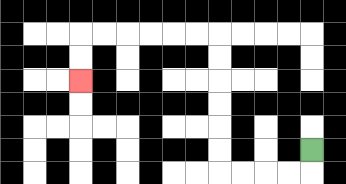{'start': '[13, 6]', 'end': '[3, 3]', 'path_directions': 'D,L,L,L,L,U,U,U,U,U,U,L,L,L,L,L,L,D,D', 'path_coordinates': '[[13, 6], [13, 7], [12, 7], [11, 7], [10, 7], [9, 7], [9, 6], [9, 5], [9, 4], [9, 3], [9, 2], [9, 1], [8, 1], [7, 1], [6, 1], [5, 1], [4, 1], [3, 1], [3, 2], [3, 3]]'}